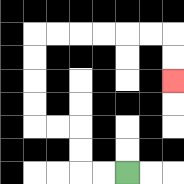{'start': '[5, 7]', 'end': '[7, 3]', 'path_directions': 'L,L,U,U,L,L,U,U,U,U,R,R,R,R,R,R,D,D', 'path_coordinates': '[[5, 7], [4, 7], [3, 7], [3, 6], [3, 5], [2, 5], [1, 5], [1, 4], [1, 3], [1, 2], [1, 1], [2, 1], [3, 1], [4, 1], [5, 1], [6, 1], [7, 1], [7, 2], [7, 3]]'}